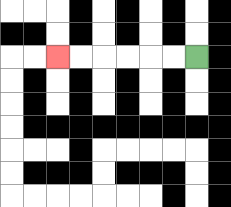{'start': '[8, 2]', 'end': '[2, 2]', 'path_directions': 'L,L,L,L,L,L', 'path_coordinates': '[[8, 2], [7, 2], [6, 2], [5, 2], [4, 2], [3, 2], [2, 2]]'}